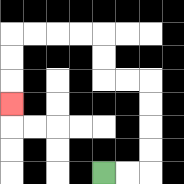{'start': '[4, 7]', 'end': '[0, 4]', 'path_directions': 'R,R,U,U,U,U,L,L,U,U,L,L,L,L,D,D,D', 'path_coordinates': '[[4, 7], [5, 7], [6, 7], [6, 6], [6, 5], [6, 4], [6, 3], [5, 3], [4, 3], [4, 2], [4, 1], [3, 1], [2, 1], [1, 1], [0, 1], [0, 2], [0, 3], [0, 4]]'}